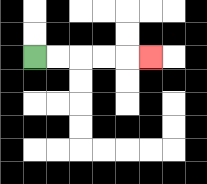{'start': '[1, 2]', 'end': '[6, 2]', 'path_directions': 'R,R,R,R,R', 'path_coordinates': '[[1, 2], [2, 2], [3, 2], [4, 2], [5, 2], [6, 2]]'}